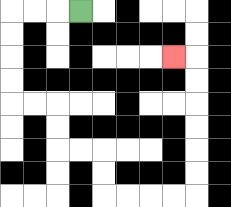{'start': '[3, 0]', 'end': '[7, 2]', 'path_directions': 'L,L,L,D,D,D,D,R,R,D,D,R,R,D,D,R,R,R,R,U,U,U,U,U,U,L', 'path_coordinates': '[[3, 0], [2, 0], [1, 0], [0, 0], [0, 1], [0, 2], [0, 3], [0, 4], [1, 4], [2, 4], [2, 5], [2, 6], [3, 6], [4, 6], [4, 7], [4, 8], [5, 8], [6, 8], [7, 8], [8, 8], [8, 7], [8, 6], [8, 5], [8, 4], [8, 3], [8, 2], [7, 2]]'}